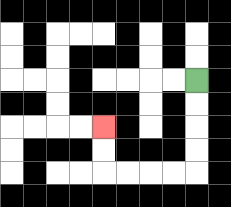{'start': '[8, 3]', 'end': '[4, 5]', 'path_directions': 'D,D,D,D,L,L,L,L,U,U', 'path_coordinates': '[[8, 3], [8, 4], [8, 5], [8, 6], [8, 7], [7, 7], [6, 7], [5, 7], [4, 7], [4, 6], [4, 5]]'}